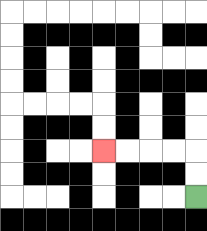{'start': '[8, 8]', 'end': '[4, 6]', 'path_directions': 'U,U,L,L,L,L', 'path_coordinates': '[[8, 8], [8, 7], [8, 6], [7, 6], [6, 6], [5, 6], [4, 6]]'}